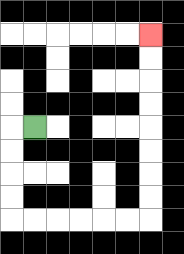{'start': '[1, 5]', 'end': '[6, 1]', 'path_directions': 'L,D,D,D,D,R,R,R,R,R,R,U,U,U,U,U,U,U,U', 'path_coordinates': '[[1, 5], [0, 5], [0, 6], [0, 7], [0, 8], [0, 9], [1, 9], [2, 9], [3, 9], [4, 9], [5, 9], [6, 9], [6, 8], [6, 7], [6, 6], [6, 5], [6, 4], [6, 3], [6, 2], [6, 1]]'}